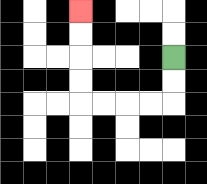{'start': '[7, 2]', 'end': '[3, 0]', 'path_directions': 'D,D,L,L,L,L,U,U,U,U', 'path_coordinates': '[[7, 2], [7, 3], [7, 4], [6, 4], [5, 4], [4, 4], [3, 4], [3, 3], [3, 2], [3, 1], [3, 0]]'}